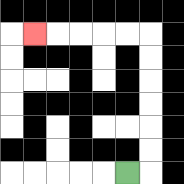{'start': '[5, 7]', 'end': '[1, 1]', 'path_directions': 'R,U,U,U,U,U,U,L,L,L,L,L', 'path_coordinates': '[[5, 7], [6, 7], [6, 6], [6, 5], [6, 4], [6, 3], [6, 2], [6, 1], [5, 1], [4, 1], [3, 1], [2, 1], [1, 1]]'}